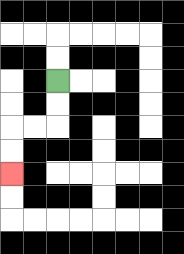{'start': '[2, 3]', 'end': '[0, 7]', 'path_directions': 'D,D,L,L,D,D', 'path_coordinates': '[[2, 3], [2, 4], [2, 5], [1, 5], [0, 5], [0, 6], [0, 7]]'}